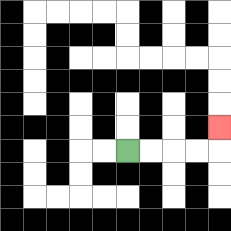{'start': '[5, 6]', 'end': '[9, 5]', 'path_directions': 'R,R,R,R,U', 'path_coordinates': '[[5, 6], [6, 6], [7, 6], [8, 6], [9, 6], [9, 5]]'}